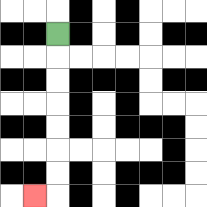{'start': '[2, 1]', 'end': '[1, 8]', 'path_directions': 'D,D,D,D,D,D,D,L', 'path_coordinates': '[[2, 1], [2, 2], [2, 3], [2, 4], [2, 5], [2, 6], [2, 7], [2, 8], [1, 8]]'}